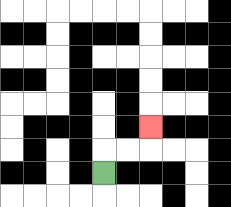{'start': '[4, 7]', 'end': '[6, 5]', 'path_directions': 'U,R,R,U', 'path_coordinates': '[[4, 7], [4, 6], [5, 6], [6, 6], [6, 5]]'}